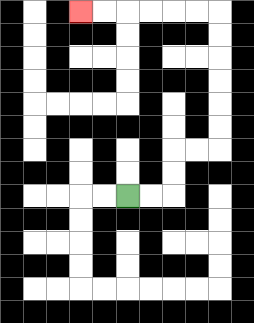{'start': '[5, 8]', 'end': '[3, 0]', 'path_directions': 'R,R,U,U,R,R,U,U,U,U,U,U,L,L,L,L,L,L', 'path_coordinates': '[[5, 8], [6, 8], [7, 8], [7, 7], [7, 6], [8, 6], [9, 6], [9, 5], [9, 4], [9, 3], [9, 2], [9, 1], [9, 0], [8, 0], [7, 0], [6, 0], [5, 0], [4, 0], [3, 0]]'}